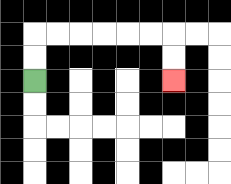{'start': '[1, 3]', 'end': '[7, 3]', 'path_directions': 'U,U,R,R,R,R,R,R,D,D', 'path_coordinates': '[[1, 3], [1, 2], [1, 1], [2, 1], [3, 1], [4, 1], [5, 1], [6, 1], [7, 1], [7, 2], [7, 3]]'}